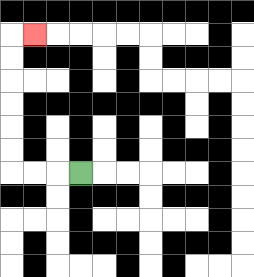{'start': '[3, 7]', 'end': '[1, 1]', 'path_directions': 'L,L,L,U,U,U,U,U,U,R', 'path_coordinates': '[[3, 7], [2, 7], [1, 7], [0, 7], [0, 6], [0, 5], [0, 4], [0, 3], [0, 2], [0, 1], [1, 1]]'}